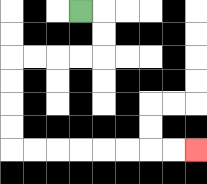{'start': '[3, 0]', 'end': '[8, 6]', 'path_directions': 'R,D,D,L,L,L,L,D,D,D,D,R,R,R,R,R,R,R,R', 'path_coordinates': '[[3, 0], [4, 0], [4, 1], [4, 2], [3, 2], [2, 2], [1, 2], [0, 2], [0, 3], [0, 4], [0, 5], [0, 6], [1, 6], [2, 6], [3, 6], [4, 6], [5, 6], [6, 6], [7, 6], [8, 6]]'}